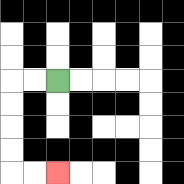{'start': '[2, 3]', 'end': '[2, 7]', 'path_directions': 'L,L,D,D,D,D,R,R', 'path_coordinates': '[[2, 3], [1, 3], [0, 3], [0, 4], [0, 5], [0, 6], [0, 7], [1, 7], [2, 7]]'}